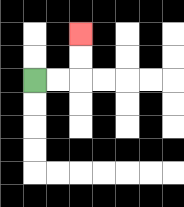{'start': '[1, 3]', 'end': '[3, 1]', 'path_directions': 'R,R,U,U', 'path_coordinates': '[[1, 3], [2, 3], [3, 3], [3, 2], [3, 1]]'}